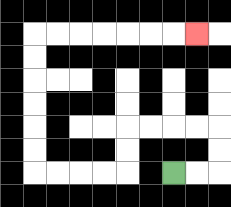{'start': '[7, 7]', 'end': '[8, 1]', 'path_directions': 'R,R,U,U,L,L,L,L,D,D,L,L,L,L,U,U,U,U,U,U,R,R,R,R,R,R,R', 'path_coordinates': '[[7, 7], [8, 7], [9, 7], [9, 6], [9, 5], [8, 5], [7, 5], [6, 5], [5, 5], [5, 6], [5, 7], [4, 7], [3, 7], [2, 7], [1, 7], [1, 6], [1, 5], [1, 4], [1, 3], [1, 2], [1, 1], [2, 1], [3, 1], [4, 1], [5, 1], [6, 1], [7, 1], [8, 1]]'}